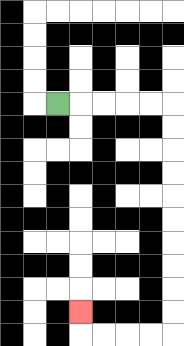{'start': '[2, 4]', 'end': '[3, 13]', 'path_directions': 'R,R,R,R,R,D,D,D,D,D,D,D,D,D,D,L,L,L,L,U', 'path_coordinates': '[[2, 4], [3, 4], [4, 4], [5, 4], [6, 4], [7, 4], [7, 5], [7, 6], [7, 7], [7, 8], [7, 9], [7, 10], [7, 11], [7, 12], [7, 13], [7, 14], [6, 14], [5, 14], [4, 14], [3, 14], [3, 13]]'}